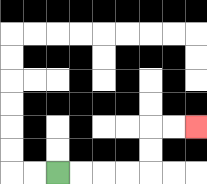{'start': '[2, 7]', 'end': '[8, 5]', 'path_directions': 'R,R,R,R,U,U,R,R', 'path_coordinates': '[[2, 7], [3, 7], [4, 7], [5, 7], [6, 7], [6, 6], [6, 5], [7, 5], [8, 5]]'}